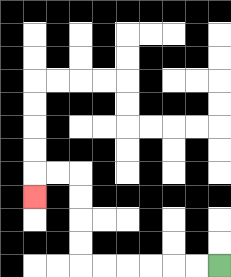{'start': '[9, 11]', 'end': '[1, 8]', 'path_directions': 'L,L,L,L,L,L,U,U,U,U,L,L,D', 'path_coordinates': '[[9, 11], [8, 11], [7, 11], [6, 11], [5, 11], [4, 11], [3, 11], [3, 10], [3, 9], [3, 8], [3, 7], [2, 7], [1, 7], [1, 8]]'}